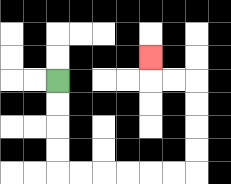{'start': '[2, 3]', 'end': '[6, 2]', 'path_directions': 'D,D,D,D,R,R,R,R,R,R,U,U,U,U,L,L,U', 'path_coordinates': '[[2, 3], [2, 4], [2, 5], [2, 6], [2, 7], [3, 7], [4, 7], [5, 7], [6, 7], [7, 7], [8, 7], [8, 6], [8, 5], [8, 4], [8, 3], [7, 3], [6, 3], [6, 2]]'}